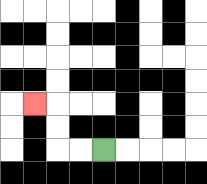{'start': '[4, 6]', 'end': '[1, 4]', 'path_directions': 'L,L,U,U,L', 'path_coordinates': '[[4, 6], [3, 6], [2, 6], [2, 5], [2, 4], [1, 4]]'}